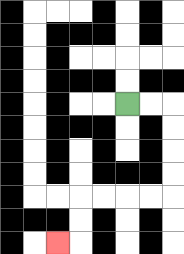{'start': '[5, 4]', 'end': '[2, 10]', 'path_directions': 'R,R,D,D,D,D,L,L,L,L,D,D,L', 'path_coordinates': '[[5, 4], [6, 4], [7, 4], [7, 5], [7, 6], [7, 7], [7, 8], [6, 8], [5, 8], [4, 8], [3, 8], [3, 9], [3, 10], [2, 10]]'}